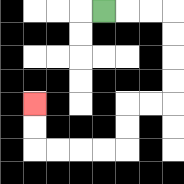{'start': '[4, 0]', 'end': '[1, 4]', 'path_directions': 'R,R,R,D,D,D,D,L,L,D,D,L,L,L,L,U,U', 'path_coordinates': '[[4, 0], [5, 0], [6, 0], [7, 0], [7, 1], [7, 2], [7, 3], [7, 4], [6, 4], [5, 4], [5, 5], [5, 6], [4, 6], [3, 6], [2, 6], [1, 6], [1, 5], [1, 4]]'}